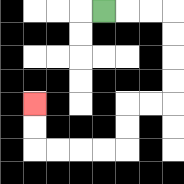{'start': '[4, 0]', 'end': '[1, 4]', 'path_directions': 'R,R,R,D,D,D,D,L,L,D,D,L,L,L,L,U,U', 'path_coordinates': '[[4, 0], [5, 0], [6, 0], [7, 0], [7, 1], [7, 2], [7, 3], [7, 4], [6, 4], [5, 4], [5, 5], [5, 6], [4, 6], [3, 6], [2, 6], [1, 6], [1, 5], [1, 4]]'}